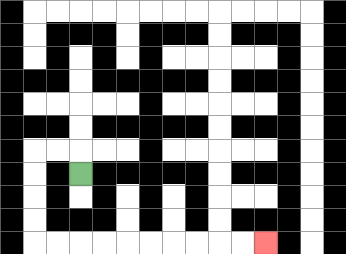{'start': '[3, 7]', 'end': '[11, 10]', 'path_directions': 'U,L,L,D,D,D,D,R,R,R,R,R,R,R,R,R,R', 'path_coordinates': '[[3, 7], [3, 6], [2, 6], [1, 6], [1, 7], [1, 8], [1, 9], [1, 10], [2, 10], [3, 10], [4, 10], [5, 10], [6, 10], [7, 10], [8, 10], [9, 10], [10, 10], [11, 10]]'}